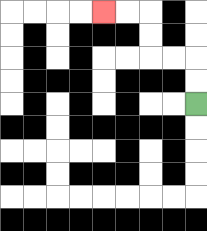{'start': '[8, 4]', 'end': '[4, 0]', 'path_directions': 'U,U,L,L,U,U,L,L', 'path_coordinates': '[[8, 4], [8, 3], [8, 2], [7, 2], [6, 2], [6, 1], [6, 0], [5, 0], [4, 0]]'}